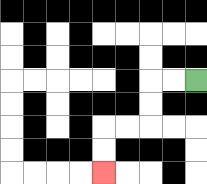{'start': '[8, 3]', 'end': '[4, 7]', 'path_directions': 'L,L,D,D,L,L,D,D', 'path_coordinates': '[[8, 3], [7, 3], [6, 3], [6, 4], [6, 5], [5, 5], [4, 5], [4, 6], [4, 7]]'}